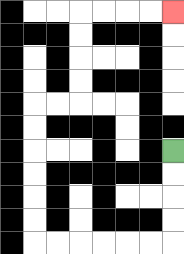{'start': '[7, 6]', 'end': '[7, 0]', 'path_directions': 'D,D,D,D,L,L,L,L,L,L,U,U,U,U,U,U,R,R,U,U,U,U,R,R,R,R', 'path_coordinates': '[[7, 6], [7, 7], [7, 8], [7, 9], [7, 10], [6, 10], [5, 10], [4, 10], [3, 10], [2, 10], [1, 10], [1, 9], [1, 8], [1, 7], [1, 6], [1, 5], [1, 4], [2, 4], [3, 4], [3, 3], [3, 2], [3, 1], [3, 0], [4, 0], [5, 0], [6, 0], [7, 0]]'}